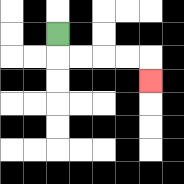{'start': '[2, 1]', 'end': '[6, 3]', 'path_directions': 'D,R,R,R,R,D', 'path_coordinates': '[[2, 1], [2, 2], [3, 2], [4, 2], [5, 2], [6, 2], [6, 3]]'}